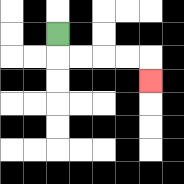{'start': '[2, 1]', 'end': '[6, 3]', 'path_directions': 'D,R,R,R,R,D', 'path_coordinates': '[[2, 1], [2, 2], [3, 2], [4, 2], [5, 2], [6, 2], [6, 3]]'}